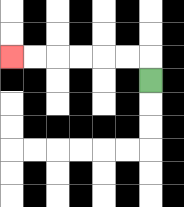{'start': '[6, 3]', 'end': '[0, 2]', 'path_directions': 'U,L,L,L,L,L,L', 'path_coordinates': '[[6, 3], [6, 2], [5, 2], [4, 2], [3, 2], [2, 2], [1, 2], [0, 2]]'}